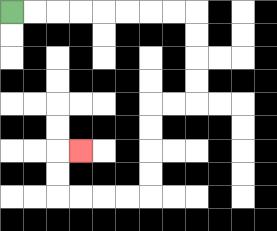{'start': '[0, 0]', 'end': '[3, 6]', 'path_directions': 'R,R,R,R,R,R,R,R,D,D,D,D,L,L,D,D,D,D,L,L,L,L,U,U,R', 'path_coordinates': '[[0, 0], [1, 0], [2, 0], [3, 0], [4, 0], [5, 0], [6, 0], [7, 0], [8, 0], [8, 1], [8, 2], [8, 3], [8, 4], [7, 4], [6, 4], [6, 5], [6, 6], [6, 7], [6, 8], [5, 8], [4, 8], [3, 8], [2, 8], [2, 7], [2, 6], [3, 6]]'}